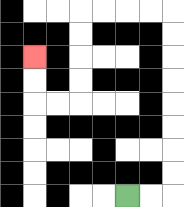{'start': '[5, 8]', 'end': '[1, 2]', 'path_directions': 'R,R,U,U,U,U,U,U,U,U,L,L,L,L,D,D,D,D,L,L,U,U', 'path_coordinates': '[[5, 8], [6, 8], [7, 8], [7, 7], [7, 6], [7, 5], [7, 4], [7, 3], [7, 2], [7, 1], [7, 0], [6, 0], [5, 0], [4, 0], [3, 0], [3, 1], [3, 2], [3, 3], [3, 4], [2, 4], [1, 4], [1, 3], [1, 2]]'}